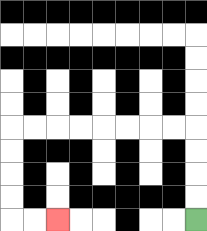{'start': '[8, 9]', 'end': '[2, 9]', 'path_directions': 'U,U,U,U,L,L,L,L,L,L,L,L,D,D,D,D,R,R', 'path_coordinates': '[[8, 9], [8, 8], [8, 7], [8, 6], [8, 5], [7, 5], [6, 5], [5, 5], [4, 5], [3, 5], [2, 5], [1, 5], [0, 5], [0, 6], [0, 7], [0, 8], [0, 9], [1, 9], [2, 9]]'}